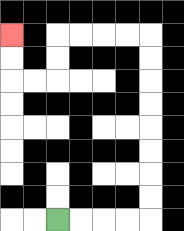{'start': '[2, 9]', 'end': '[0, 1]', 'path_directions': 'R,R,R,R,U,U,U,U,U,U,U,U,L,L,L,L,D,D,L,L,U,U', 'path_coordinates': '[[2, 9], [3, 9], [4, 9], [5, 9], [6, 9], [6, 8], [6, 7], [6, 6], [6, 5], [6, 4], [6, 3], [6, 2], [6, 1], [5, 1], [4, 1], [3, 1], [2, 1], [2, 2], [2, 3], [1, 3], [0, 3], [0, 2], [0, 1]]'}